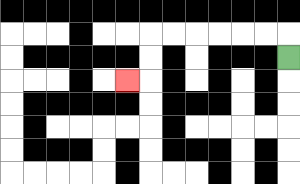{'start': '[12, 2]', 'end': '[5, 3]', 'path_directions': 'U,L,L,L,L,L,L,D,D,L', 'path_coordinates': '[[12, 2], [12, 1], [11, 1], [10, 1], [9, 1], [8, 1], [7, 1], [6, 1], [6, 2], [6, 3], [5, 3]]'}